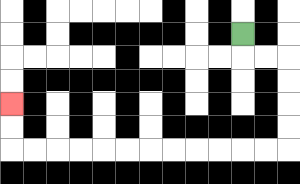{'start': '[10, 1]', 'end': '[0, 4]', 'path_directions': 'D,R,R,D,D,D,D,L,L,L,L,L,L,L,L,L,L,L,L,U,U', 'path_coordinates': '[[10, 1], [10, 2], [11, 2], [12, 2], [12, 3], [12, 4], [12, 5], [12, 6], [11, 6], [10, 6], [9, 6], [8, 6], [7, 6], [6, 6], [5, 6], [4, 6], [3, 6], [2, 6], [1, 6], [0, 6], [0, 5], [0, 4]]'}